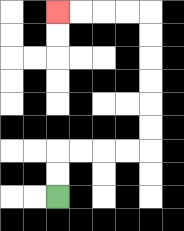{'start': '[2, 8]', 'end': '[2, 0]', 'path_directions': 'U,U,R,R,R,R,U,U,U,U,U,U,L,L,L,L', 'path_coordinates': '[[2, 8], [2, 7], [2, 6], [3, 6], [4, 6], [5, 6], [6, 6], [6, 5], [6, 4], [6, 3], [6, 2], [6, 1], [6, 0], [5, 0], [4, 0], [3, 0], [2, 0]]'}